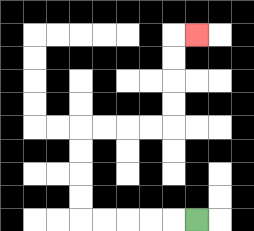{'start': '[8, 9]', 'end': '[8, 1]', 'path_directions': 'L,L,L,L,L,U,U,U,U,R,R,R,R,U,U,U,U,R', 'path_coordinates': '[[8, 9], [7, 9], [6, 9], [5, 9], [4, 9], [3, 9], [3, 8], [3, 7], [3, 6], [3, 5], [4, 5], [5, 5], [6, 5], [7, 5], [7, 4], [7, 3], [7, 2], [7, 1], [8, 1]]'}